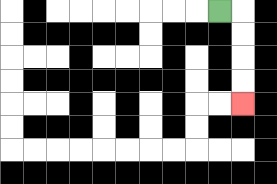{'start': '[9, 0]', 'end': '[10, 4]', 'path_directions': 'R,D,D,D,D', 'path_coordinates': '[[9, 0], [10, 0], [10, 1], [10, 2], [10, 3], [10, 4]]'}